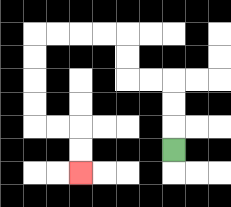{'start': '[7, 6]', 'end': '[3, 7]', 'path_directions': 'U,U,U,L,L,U,U,L,L,L,L,D,D,D,D,R,R,D,D', 'path_coordinates': '[[7, 6], [7, 5], [7, 4], [7, 3], [6, 3], [5, 3], [5, 2], [5, 1], [4, 1], [3, 1], [2, 1], [1, 1], [1, 2], [1, 3], [1, 4], [1, 5], [2, 5], [3, 5], [3, 6], [3, 7]]'}